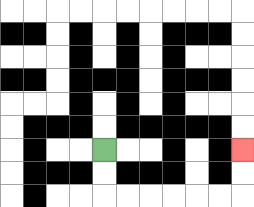{'start': '[4, 6]', 'end': '[10, 6]', 'path_directions': 'D,D,R,R,R,R,R,R,U,U', 'path_coordinates': '[[4, 6], [4, 7], [4, 8], [5, 8], [6, 8], [7, 8], [8, 8], [9, 8], [10, 8], [10, 7], [10, 6]]'}